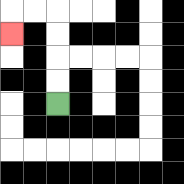{'start': '[2, 4]', 'end': '[0, 1]', 'path_directions': 'U,U,U,U,L,L,D', 'path_coordinates': '[[2, 4], [2, 3], [2, 2], [2, 1], [2, 0], [1, 0], [0, 0], [0, 1]]'}